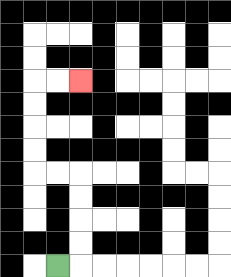{'start': '[2, 11]', 'end': '[3, 3]', 'path_directions': 'R,U,U,U,U,L,L,U,U,U,U,R,R', 'path_coordinates': '[[2, 11], [3, 11], [3, 10], [3, 9], [3, 8], [3, 7], [2, 7], [1, 7], [1, 6], [1, 5], [1, 4], [1, 3], [2, 3], [3, 3]]'}